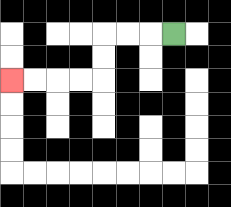{'start': '[7, 1]', 'end': '[0, 3]', 'path_directions': 'L,L,L,D,D,L,L,L,L', 'path_coordinates': '[[7, 1], [6, 1], [5, 1], [4, 1], [4, 2], [4, 3], [3, 3], [2, 3], [1, 3], [0, 3]]'}